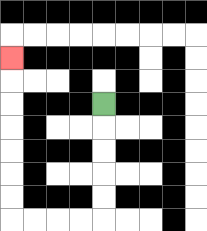{'start': '[4, 4]', 'end': '[0, 2]', 'path_directions': 'D,D,D,D,D,L,L,L,L,U,U,U,U,U,U,U', 'path_coordinates': '[[4, 4], [4, 5], [4, 6], [4, 7], [4, 8], [4, 9], [3, 9], [2, 9], [1, 9], [0, 9], [0, 8], [0, 7], [0, 6], [0, 5], [0, 4], [0, 3], [0, 2]]'}